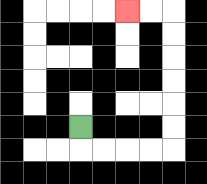{'start': '[3, 5]', 'end': '[5, 0]', 'path_directions': 'D,R,R,R,R,U,U,U,U,U,U,L,L', 'path_coordinates': '[[3, 5], [3, 6], [4, 6], [5, 6], [6, 6], [7, 6], [7, 5], [7, 4], [7, 3], [7, 2], [7, 1], [7, 0], [6, 0], [5, 0]]'}